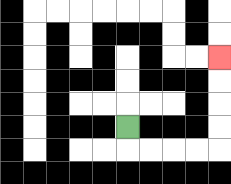{'start': '[5, 5]', 'end': '[9, 2]', 'path_directions': 'D,R,R,R,R,U,U,U,U', 'path_coordinates': '[[5, 5], [5, 6], [6, 6], [7, 6], [8, 6], [9, 6], [9, 5], [9, 4], [9, 3], [9, 2]]'}